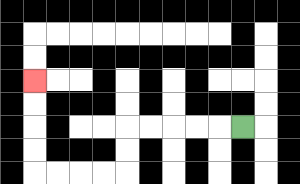{'start': '[10, 5]', 'end': '[1, 3]', 'path_directions': 'L,L,L,L,L,D,D,L,L,L,L,U,U,U,U', 'path_coordinates': '[[10, 5], [9, 5], [8, 5], [7, 5], [6, 5], [5, 5], [5, 6], [5, 7], [4, 7], [3, 7], [2, 7], [1, 7], [1, 6], [1, 5], [1, 4], [1, 3]]'}